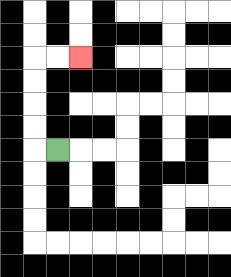{'start': '[2, 6]', 'end': '[3, 2]', 'path_directions': 'L,U,U,U,U,R,R', 'path_coordinates': '[[2, 6], [1, 6], [1, 5], [1, 4], [1, 3], [1, 2], [2, 2], [3, 2]]'}